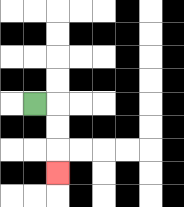{'start': '[1, 4]', 'end': '[2, 7]', 'path_directions': 'R,D,D,D', 'path_coordinates': '[[1, 4], [2, 4], [2, 5], [2, 6], [2, 7]]'}